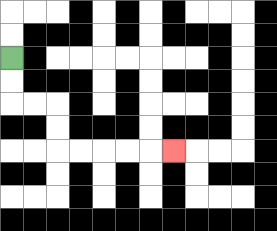{'start': '[0, 2]', 'end': '[7, 6]', 'path_directions': 'D,D,R,R,D,D,R,R,R,R,R', 'path_coordinates': '[[0, 2], [0, 3], [0, 4], [1, 4], [2, 4], [2, 5], [2, 6], [3, 6], [4, 6], [5, 6], [6, 6], [7, 6]]'}